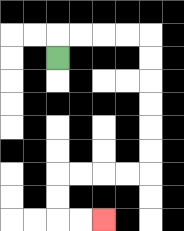{'start': '[2, 2]', 'end': '[4, 9]', 'path_directions': 'U,R,R,R,R,D,D,D,D,D,D,L,L,L,L,D,D,R,R', 'path_coordinates': '[[2, 2], [2, 1], [3, 1], [4, 1], [5, 1], [6, 1], [6, 2], [6, 3], [6, 4], [6, 5], [6, 6], [6, 7], [5, 7], [4, 7], [3, 7], [2, 7], [2, 8], [2, 9], [3, 9], [4, 9]]'}